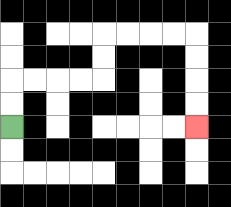{'start': '[0, 5]', 'end': '[8, 5]', 'path_directions': 'U,U,R,R,R,R,U,U,R,R,R,R,D,D,D,D', 'path_coordinates': '[[0, 5], [0, 4], [0, 3], [1, 3], [2, 3], [3, 3], [4, 3], [4, 2], [4, 1], [5, 1], [6, 1], [7, 1], [8, 1], [8, 2], [8, 3], [8, 4], [8, 5]]'}